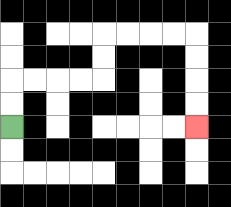{'start': '[0, 5]', 'end': '[8, 5]', 'path_directions': 'U,U,R,R,R,R,U,U,R,R,R,R,D,D,D,D', 'path_coordinates': '[[0, 5], [0, 4], [0, 3], [1, 3], [2, 3], [3, 3], [4, 3], [4, 2], [4, 1], [5, 1], [6, 1], [7, 1], [8, 1], [8, 2], [8, 3], [8, 4], [8, 5]]'}